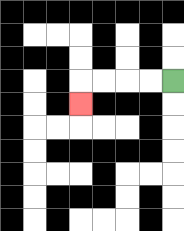{'start': '[7, 3]', 'end': '[3, 4]', 'path_directions': 'L,L,L,L,D', 'path_coordinates': '[[7, 3], [6, 3], [5, 3], [4, 3], [3, 3], [3, 4]]'}